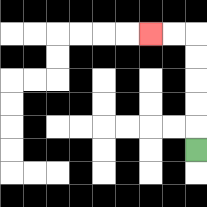{'start': '[8, 6]', 'end': '[6, 1]', 'path_directions': 'U,U,U,U,U,L,L', 'path_coordinates': '[[8, 6], [8, 5], [8, 4], [8, 3], [8, 2], [8, 1], [7, 1], [6, 1]]'}